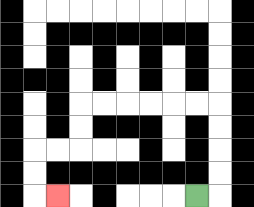{'start': '[8, 8]', 'end': '[2, 8]', 'path_directions': 'R,U,U,U,U,L,L,L,L,L,L,D,D,L,L,D,D,R', 'path_coordinates': '[[8, 8], [9, 8], [9, 7], [9, 6], [9, 5], [9, 4], [8, 4], [7, 4], [6, 4], [5, 4], [4, 4], [3, 4], [3, 5], [3, 6], [2, 6], [1, 6], [1, 7], [1, 8], [2, 8]]'}